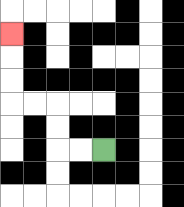{'start': '[4, 6]', 'end': '[0, 1]', 'path_directions': 'L,L,U,U,L,L,U,U,U', 'path_coordinates': '[[4, 6], [3, 6], [2, 6], [2, 5], [2, 4], [1, 4], [0, 4], [0, 3], [0, 2], [0, 1]]'}